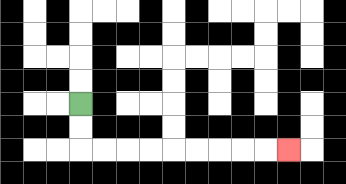{'start': '[3, 4]', 'end': '[12, 6]', 'path_directions': 'D,D,R,R,R,R,R,R,R,R,R', 'path_coordinates': '[[3, 4], [3, 5], [3, 6], [4, 6], [5, 6], [6, 6], [7, 6], [8, 6], [9, 6], [10, 6], [11, 6], [12, 6]]'}